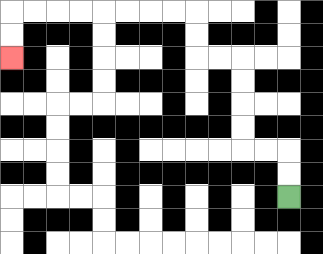{'start': '[12, 8]', 'end': '[0, 2]', 'path_directions': 'U,U,L,L,U,U,U,U,L,L,U,U,L,L,L,L,L,L,L,L,D,D', 'path_coordinates': '[[12, 8], [12, 7], [12, 6], [11, 6], [10, 6], [10, 5], [10, 4], [10, 3], [10, 2], [9, 2], [8, 2], [8, 1], [8, 0], [7, 0], [6, 0], [5, 0], [4, 0], [3, 0], [2, 0], [1, 0], [0, 0], [0, 1], [0, 2]]'}